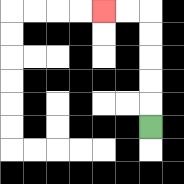{'start': '[6, 5]', 'end': '[4, 0]', 'path_directions': 'U,U,U,U,U,L,L', 'path_coordinates': '[[6, 5], [6, 4], [6, 3], [6, 2], [6, 1], [6, 0], [5, 0], [4, 0]]'}